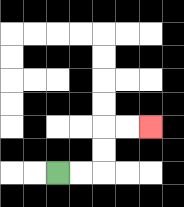{'start': '[2, 7]', 'end': '[6, 5]', 'path_directions': 'R,R,U,U,R,R', 'path_coordinates': '[[2, 7], [3, 7], [4, 7], [4, 6], [4, 5], [5, 5], [6, 5]]'}